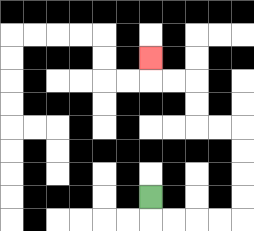{'start': '[6, 8]', 'end': '[6, 2]', 'path_directions': 'D,R,R,R,R,U,U,U,U,L,L,U,U,L,L,U', 'path_coordinates': '[[6, 8], [6, 9], [7, 9], [8, 9], [9, 9], [10, 9], [10, 8], [10, 7], [10, 6], [10, 5], [9, 5], [8, 5], [8, 4], [8, 3], [7, 3], [6, 3], [6, 2]]'}